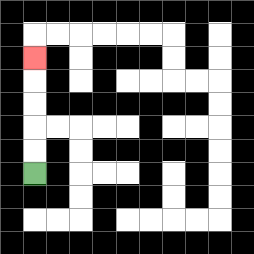{'start': '[1, 7]', 'end': '[1, 2]', 'path_directions': 'U,U,U,U,U', 'path_coordinates': '[[1, 7], [1, 6], [1, 5], [1, 4], [1, 3], [1, 2]]'}